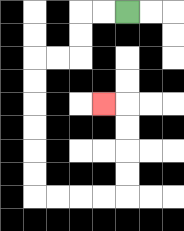{'start': '[5, 0]', 'end': '[4, 4]', 'path_directions': 'L,L,D,D,L,L,D,D,D,D,D,D,R,R,R,R,U,U,U,U,L', 'path_coordinates': '[[5, 0], [4, 0], [3, 0], [3, 1], [3, 2], [2, 2], [1, 2], [1, 3], [1, 4], [1, 5], [1, 6], [1, 7], [1, 8], [2, 8], [3, 8], [4, 8], [5, 8], [5, 7], [5, 6], [5, 5], [5, 4], [4, 4]]'}